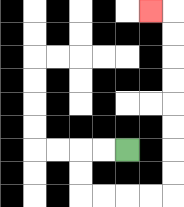{'start': '[5, 6]', 'end': '[6, 0]', 'path_directions': 'L,L,D,D,R,R,R,R,U,U,U,U,U,U,U,U,L', 'path_coordinates': '[[5, 6], [4, 6], [3, 6], [3, 7], [3, 8], [4, 8], [5, 8], [6, 8], [7, 8], [7, 7], [7, 6], [7, 5], [7, 4], [7, 3], [7, 2], [7, 1], [7, 0], [6, 0]]'}